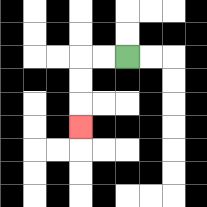{'start': '[5, 2]', 'end': '[3, 5]', 'path_directions': 'L,L,D,D,D', 'path_coordinates': '[[5, 2], [4, 2], [3, 2], [3, 3], [3, 4], [3, 5]]'}